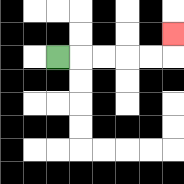{'start': '[2, 2]', 'end': '[7, 1]', 'path_directions': 'R,R,R,R,R,U', 'path_coordinates': '[[2, 2], [3, 2], [4, 2], [5, 2], [6, 2], [7, 2], [7, 1]]'}